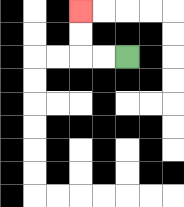{'start': '[5, 2]', 'end': '[3, 0]', 'path_directions': 'L,L,U,U', 'path_coordinates': '[[5, 2], [4, 2], [3, 2], [3, 1], [3, 0]]'}